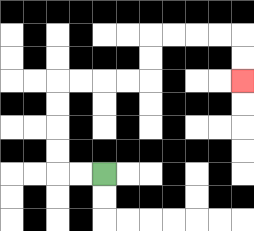{'start': '[4, 7]', 'end': '[10, 3]', 'path_directions': 'L,L,U,U,U,U,R,R,R,R,U,U,R,R,R,R,D,D', 'path_coordinates': '[[4, 7], [3, 7], [2, 7], [2, 6], [2, 5], [2, 4], [2, 3], [3, 3], [4, 3], [5, 3], [6, 3], [6, 2], [6, 1], [7, 1], [8, 1], [9, 1], [10, 1], [10, 2], [10, 3]]'}